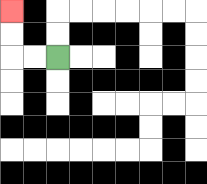{'start': '[2, 2]', 'end': '[0, 0]', 'path_directions': 'L,L,U,U', 'path_coordinates': '[[2, 2], [1, 2], [0, 2], [0, 1], [0, 0]]'}